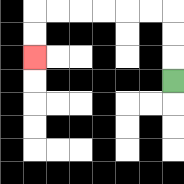{'start': '[7, 3]', 'end': '[1, 2]', 'path_directions': 'U,U,U,L,L,L,L,L,L,D,D', 'path_coordinates': '[[7, 3], [7, 2], [7, 1], [7, 0], [6, 0], [5, 0], [4, 0], [3, 0], [2, 0], [1, 0], [1, 1], [1, 2]]'}